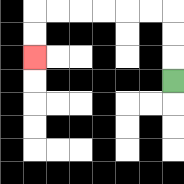{'start': '[7, 3]', 'end': '[1, 2]', 'path_directions': 'U,U,U,L,L,L,L,L,L,D,D', 'path_coordinates': '[[7, 3], [7, 2], [7, 1], [7, 0], [6, 0], [5, 0], [4, 0], [3, 0], [2, 0], [1, 0], [1, 1], [1, 2]]'}